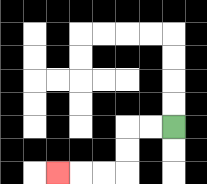{'start': '[7, 5]', 'end': '[2, 7]', 'path_directions': 'L,L,D,D,L,L,L', 'path_coordinates': '[[7, 5], [6, 5], [5, 5], [5, 6], [5, 7], [4, 7], [3, 7], [2, 7]]'}